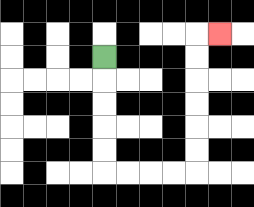{'start': '[4, 2]', 'end': '[9, 1]', 'path_directions': 'D,D,D,D,D,R,R,R,R,U,U,U,U,U,U,R', 'path_coordinates': '[[4, 2], [4, 3], [4, 4], [4, 5], [4, 6], [4, 7], [5, 7], [6, 7], [7, 7], [8, 7], [8, 6], [8, 5], [8, 4], [8, 3], [8, 2], [8, 1], [9, 1]]'}